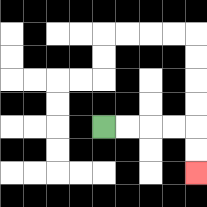{'start': '[4, 5]', 'end': '[8, 7]', 'path_directions': 'R,R,R,R,D,D', 'path_coordinates': '[[4, 5], [5, 5], [6, 5], [7, 5], [8, 5], [8, 6], [8, 7]]'}